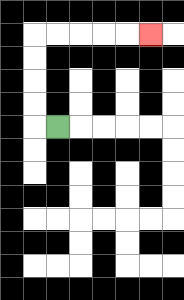{'start': '[2, 5]', 'end': '[6, 1]', 'path_directions': 'L,U,U,U,U,R,R,R,R,R', 'path_coordinates': '[[2, 5], [1, 5], [1, 4], [1, 3], [1, 2], [1, 1], [2, 1], [3, 1], [4, 1], [5, 1], [6, 1]]'}